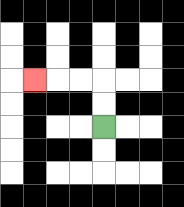{'start': '[4, 5]', 'end': '[1, 3]', 'path_directions': 'U,U,L,L,L', 'path_coordinates': '[[4, 5], [4, 4], [4, 3], [3, 3], [2, 3], [1, 3]]'}